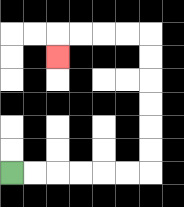{'start': '[0, 7]', 'end': '[2, 2]', 'path_directions': 'R,R,R,R,R,R,U,U,U,U,U,U,L,L,L,L,D', 'path_coordinates': '[[0, 7], [1, 7], [2, 7], [3, 7], [4, 7], [5, 7], [6, 7], [6, 6], [6, 5], [6, 4], [6, 3], [6, 2], [6, 1], [5, 1], [4, 1], [3, 1], [2, 1], [2, 2]]'}